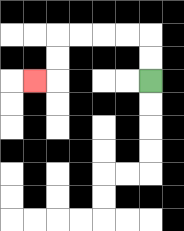{'start': '[6, 3]', 'end': '[1, 3]', 'path_directions': 'U,U,L,L,L,L,D,D,L', 'path_coordinates': '[[6, 3], [6, 2], [6, 1], [5, 1], [4, 1], [3, 1], [2, 1], [2, 2], [2, 3], [1, 3]]'}